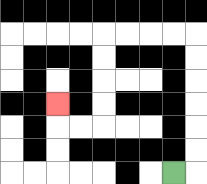{'start': '[7, 7]', 'end': '[2, 4]', 'path_directions': 'R,U,U,U,U,U,U,L,L,L,L,D,D,D,D,L,L,U', 'path_coordinates': '[[7, 7], [8, 7], [8, 6], [8, 5], [8, 4], [8, 3], [8, 2], [8, 1], [7, 1], [6, 1], [5, 1], [4, 1], [4, 2], [4, 3], [4, 4], [4, 5], [3, 5], [2, 5], [2, 4]]'}